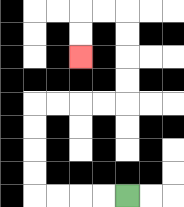{'start': '[5, 8]', 'end': '[3, 2]', 'path_directions': 'L,L,L,L,U,U,U,U,R,R,R,R,U,U,U,U,L,L,D,D', 'path_coordinates': '[[5, 8], [4, 8], [3, 8], [2, 8], [1, 8], [1, 7], [1, 6], [1, 5], [1, 4], [2, 4], [3, 4], [4, 4], [5, 4], [5, 3], [5, 2], [5, 1], [5, 0], [4, 0], [3, 0], [3, 1], [3, 2]]'}